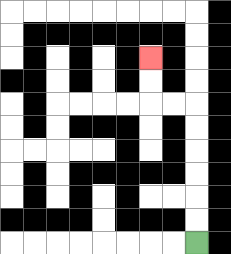{'start': '[8, 10]', 'end': '[6, 2]', 'path_directions': 'U,U,U,U,U,U,L,L,U,U', 'path_coordinates': '[[8, 10], [8, 9], [8, 8], [8, 7], [8, 6], [8, 5], [8, 4], [7, 4], [6, 4], [6, 3], [6, 2]]'}